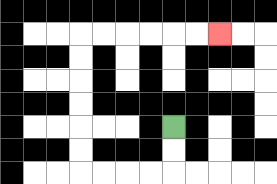{'start': '[7, 5]', 'end': '[9, 1]', 'path_directions': 'D,D,L,L,L,L,U,U,U,U,U,U,R,R,R,R,R,R', 'path_coordinates': '[[7, 5], [7, 6], [7, 7], [6, 7], [5, 7], [4, 7], [3, 7], [3, 6], [3, 5], [3, 4], [3, 3], [3, 2], [3, 1], [4, 1], [5, 1], [6, 1], [7, 1], [8, 1], [9, 1]]'}